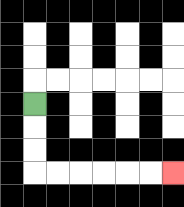{'start': '[1, 4]', 'end': '[7, 7]', 'path_directions': 'D,D,D,R,R,R,R,R,R', 'path_coordinates': '[[1, 4], [1, 5], [1, 6], [1, 7], [2, 7], [3, 7], [4, 7], [5, 7], [6, 7], [7, 7]]'}